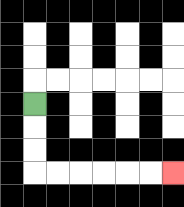{'start': '[1, 4]', 'end': '[7, 7]', 'path_directions': 'D,D,D,R,R,R,R,R,R', 'path_coordinates': '[[1, 4], [1, 5], [1, 6], [1, 7], [2, 7], [3, 7], [4, 7], [5, 7], [6, 7], [7, 7]]'}